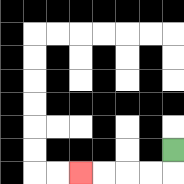{'start': '[7, 6]', 'end': '[3, 7]', 'path_directions': 'D,L,L,L,L', 'path_coordinates': '[[7, 6], [7, 7], [6, 7], [5, 7], [4, 7], [3, 7]]'}